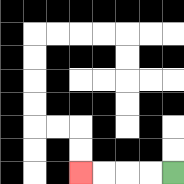{'start': '[7, 7]', 'end': '[3, 7]', 'path_directions': 'L,L,L,L', 'path_coordinates': '[[7, 7], [6, 7], [5, 7], [4, 7], [3, 7]]'}